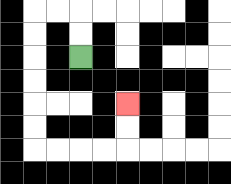{'start': '[3, 2]', 'end': '[5, 4]', 'path_directions': 'U,U,L,L,D,D,D,D,D,D,R,R,R,R,U,U', 'path_coordinates': '[[3, 2], [3, 1], [3, 0], [2, 0], [1, 0], [1, 1], [1, 2], [1, 3], [1, 4], [1, 5], [1, 6], [2, 6], [3, 6], [4, 6], [5, 6], [5, 5], [5, 4]]'}